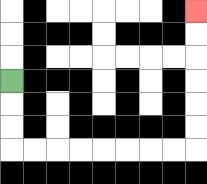{'start': '[0, 3]', 'end': '[8, 0]', 'path_directions': 'D,D,D,R,R,R,R,R,R,R,R,U,U,U,U,U,U', 'path_coordinates': '[[0, 3], [0, 4], [0, 5], [0, 6], [1, 6], [2, 6], [3, 6], [4, 6], [5, 6], [6, 6], [7, 6], [8, 6], [8, 5], [8, 4], [8, 3], [8, 2], [8, 1], [8, 0]]'}